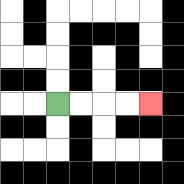{'start': '[2, 4]', 'end': '[6, 4]', 'path_directions': 'R,R,R,R', 'path_coordinates': '[[2, 4], [3, 4], [4, 4], [5, 4], [6, 4]]'}